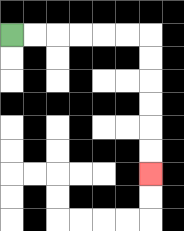{'start': '[0, 1]', 'end': '[6, 7]', 'path_directions': 'R,R,R,R,R,R,D,D,D,D,D,D', 'path_coordinates': '[[0, 1], [1, 1], [2, 1], [3, 1], [4, 1], [5, 1], [6, 1], [6, 2], [6, 3], [6, 4], [6, 5], [6, 6], [6, 7]]'}